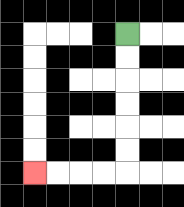{'start': '[5, 1]', 'end': '[1, 7]', 'path_directions': 'D,D,D,D,D,D,L,L,L,L', 'path_coordinates': '[[5, 1], [5, 2], [5, 3], [5, 4], [5, 5], [5, 6], [5, 7], [4, 7], [3, 7], [2, 7], [1, 7]]'}